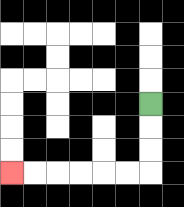{'start': '[6, 4]', 'end': '[0, 7]', 'path_directions': 'D,D,D,L,L,L,L,L,L', 'path_coordinates': '[[6, 4], [6, 5], [6, 6], [6, 7], [5, 7], [4, 7], [3, 7], [2, 7], [1, 7], [0, 7]]'}